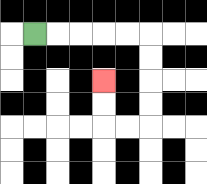{'start': '[1, 1]', 'end': '[4, 3]', 'path_directions': 'R,R,R,R,R,D,D,D,D,L,L,U,U', 'path_coordinates': '[[1, 1], [2, 1], [3, 1], [4, 1], [5, 1], [6, 1], [6, 2], [6, 3], [6, 4], [6, 5], [5, 5], [4, 5], [4, 4], [4, 3]]'}